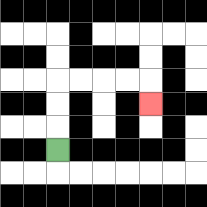{'start': '[2, 6]', 'end': '[6, 4]', 'path_directions': 'U,U,U,R,R,R,R,D', 'path_coordinates': '[[2, 6], [2, 5], [2, 4], [2, 3], [3, 3], [4, 3], [5, 3], [6, 3], [6, 4]]'}